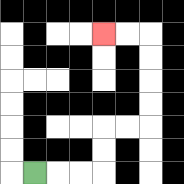{'start': '[1, 7]', 'end': '[4, 1]', 'path_directions': 'R,R,R,U,U,R,R,U,U,U,U,L,L', 'path_coordinates': '[[1, 7], [2, 7], [3, 7], [4, 7], [4, 6], [4, 5], [5, 5], [6, 5], [6, 4], [6, 3], [6, 2], [6, 1], [5, 1], [4, 1]]'}